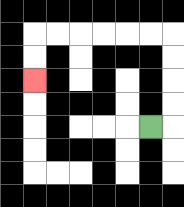{'start': '[6, 5]', 'end': '[1, 3]', 'path_directions': 'R,U,U,U,U,L,L,L,L,L,L,D,D', 'path_coordinates': '[[6, 5], [7, 5], [7, 4], [7, 3], [7, 2], [7, 1], [6, 1], [5, 1], [4, 1], [3, 1], [2, 1], [1, 1], [1, 2], [1, 3]]'}